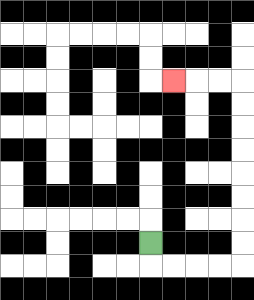{'start': '[6, 10]', 'end': '[7, 3]', 'path_directions': 'D,R,R,R,R,U,U,U,U,U,U,U,U,L,L,L', 'path_coordinates': '[[6, 10], [6, 11], [7, 11], [8, 11], [9, 11], [10, 11], [10, 10], [10, 9], [10, 8], [10, 7], [10, 6], [10, 5], [10, 4], [10, 3], [9, 3], [8, 3], [7, 3]]'}